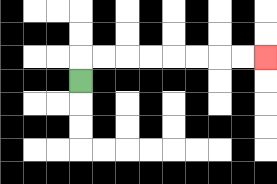{'start': '[3, 3]', 'end': '[11, 2]', 'path_directions': 'U,R,R,R,R,R,R,R,R', 'path_coordinates': '[[3, 3], [3, 2], [4, 2], [5, 2], [6, 2], [7, 2], [8, 2], [9, 2], [10, 2], [11, 2]]'}